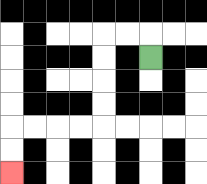{'start': '[6, 2]', 'end': '[0, 7]', 'path_directions': 'U,L,L,D,D,D,D,L,L,L,L,D,D', 'path_coordinates': '[[6, 2], [6, 1], [5, 1], [4, 1], [4, 2], [4, 3], [4, 4], [4, 5], [3, 5], [2, 5], [1, 5], [0, 5], [0, 6], [0, 7]]'}